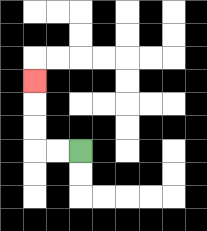{'start': '[3, 6]', 'end': '[1, 3]', 'path_directions': 'L,L,U,U,U', 'path_coordinates': '[[3, 6], [2, 6], [1, 6], [1, 5], [1, 4], [1, 3]]'}